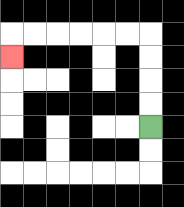{'start': '[6, 5]', 'end': '[0, 2]', 'path_directions': 'U,U,U,U,L,L,L,L,L,L,D', 'path_coordinates': '[[6, 5], [6, 4], [6, 3], [6, 2], [6, 1], [5, 1], [4, 1], [3, 1], [2, 1], [1, 1], [0, 1], [0, 2]]'}